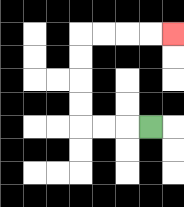{'start': '[6, 5]', 'end': '[7, 1]', 'path_directions': 'L,L,L,U,U,U,U,R,R,R,R', 'path_coordinates': '[[6, 5], [5, 5], [4, 5], [3, 5], [3, 4], [3, 3], [3, 2], [3, 1], [4, 1], [5, 1], [6, 1], [7, 1]]'}